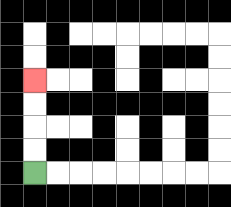{'start': '[1, 7]', 'end': '[1, 3]', 'path_directions': 'U,U,U,U', 'path_coordinates': '[[1, 7], [1, 6], [1, 5], [1, 4], [1, 3]]'}